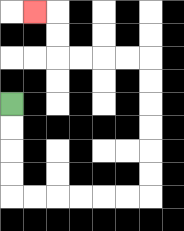{'start': '[0, 4]', 'end': '[1, 0]', 'path_directions': 'D,D,D,D,R,R,R,R,R,R,U,U,U,U,U,U,L,L,L,L,U,U,L', 'path_coordinates': '[[0, 4], [0, 5], [0, 6], [0, 7], [0, 8], [1, 8], [2, 8], [3, 8], [4, 8], [5, 8], [6, 8], [6, 7], [6, 6], [6, 5], [6, 4], [6, 3], [6, 2], [5, 2], [4, 2], [3, 2], [2, 2], [2, 1], [2, 0], [1, 0]]'}